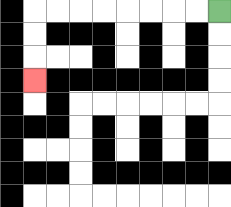{'start': '[9, 0]', 'end': '[1, 3]', 'path_directions': 'L,L,L,L,L,L,L,L,D,D,D', 'path_coordinates': '[[9, 0], [8, 0], [7, 0], [6, 0], [5, 0], [4, 0], [3, 0], [2, 0], [1, 0], [1, 1], [1, 2], [1, 3]]'}